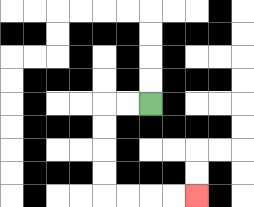{'start': '[6, 4]', 'end': '[8, 8]', 'path_directions': 'L,L,D,D,D,D,R,R,R,R', 'path_coordinates': '[[6, 4], [5, 4], [4, 4], [4, 5], [4, 6], [4, 7], [4, 8], [5, 8], [6, 8], [7, 8], [8, 8]]'}